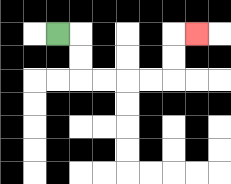{'start': '[2, 1]', 'end': '[8, 1]', 'path_directions': 'R,D,D,R,R,R,R,U,U,R', 'path_coordinates': '[[2, 1], [3, 1], [3, 2], [3, 3], [4, 3], [5, 3], [6, 3], [7, 3], [7, 2], [7, 1], [8, 1]]'}